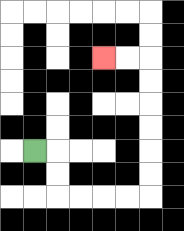{'start': '[1, 6]', 'end': '[4, 2]', 'path_directions': 'R,D,D,R,R,R,R,U,U,U,U,U,U,L,L', 'path_coordinates': '[[1, 6], [2, 6], [2, 7], [2, 8], [3, 8], [4, 8], [5, 8], [6, 8], [6, 7], [6, 6], [6, 5], [6, 4], [6, 3], [6, 2], [5, 2], [4, 2]]'}